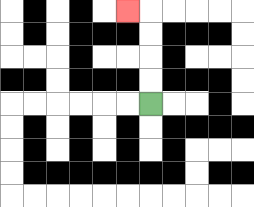{'start': '[6, 4]', 'end': '[5, 0]', 'path_directions': 'U,U,U,U,L', 'path_coordinates': '[[6, 4], [6, 3], [6, 2], [6, 1], [6, 0], [5, 0]]'}